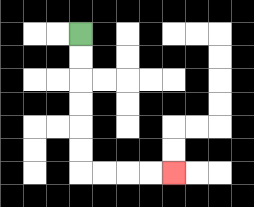{'start': '[3, 1]', 'end': '[7, 7]', 'path_directions': 'D,D,D,D,D,D,R,R,R,R', 'path_coordinates': '[[3, 1], [3, 2], [3, 3], [3, 4], [3, 5], [3, 6], [3, 7], [4, 7], [5, 7], [6, 7], [7, 7]]'}